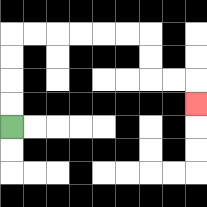{'start': '[0, 5]', 'end': '[8, 4]', 'path_directions': 'U,U,U,U,R,R,R,R,R,R,D,D,R,R,D', 'path_coordinates': '[[0, 5], [0, 4], [0, 3], [0, 2], [0, 1], [1, 1], [2, 1], [3, 1], [4, 1], [5, 1], [6, 1], [6, 2], [6, 3], [7, 3], [8, 3], [8, 4]]'}